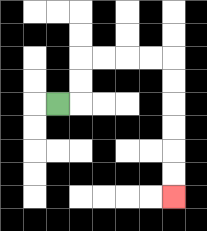{'start': '[2, 4]', 'end': '[7, 8]', 'path_directions': 'R,U,U,R,R,R,R,D,D,D,D,D,D', 'path_coordinates': '[[2, 4], [3, 4], [3, 3], [3, 2], [4, 2], [5, 2], [6, 2], [7, 2], [7, 3], [7, 4], [7, 5], [7, 6], [7, 7], [7, 8]]'}